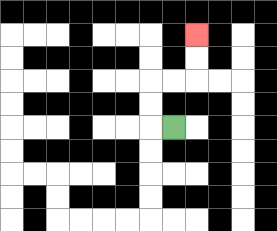{'start': '[7, 5]', 'end': '[8, 1]', 'path_directions': 'L,U,U,R,R,U,U', 'path_coordinates': '[[7, 5], [6, 5], [6, 4], [6, 3], [7, 3], [8, 3], [8, 2], [8, 1]]'}